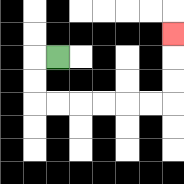{'start': '[2, 2]', 'end': '[7, 1]', 'path_directions': 'L,D,D,R,R,R,R,R,R,U,U,U', 'path_coordinates': '[[2, 2], [1, 2], [1, 3], [1, 4], [2, 4], [3, 4], [4, 4], [5, 4], [6, 4], [7, 4], [7, 3], [7, 2], [7, 1]]'}